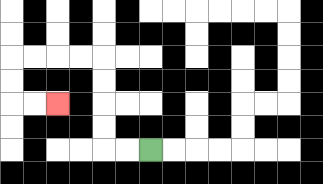{'start': '[6, 6]', 'end': '[2, 4]', 'path_directions': 'L,L,U,U,U,U,L,L,L,L,D,D,R,R', 'path_coordinates': '[[6, 6], [5, 6], [4, 6], [4, 5], [4, 4], [4, 3], [4, 2], [3, 2], [2, 2], [1, 2], [0, 2], [0, 3], [0, 4], [1, 4], [2, 4]]'}